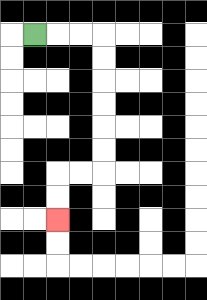{'start': '[1, 1]', 'end': '[2, 9]', 'path_directions': 'R,R,R,D,D,D,D,D,D,L,L,D,D', 'path_coordinates': '[[1, 1], [2, 1], [3, 1], [4, 1], [4, 2], [4, 3], [4, 4], [4, 5], [4, 6], [4, 7], [3, 7], [2, 7], [2, 8], [2, 9]]'}